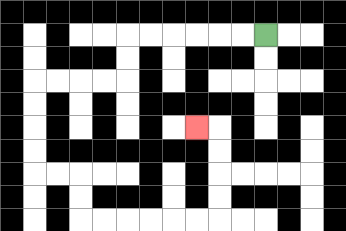{'start': '[11, 1]', 'end': '[8, 5]', 'path_directions': 'L,L,L,L,L,L,D,D,L,L,L,L,D,D,D,D,R,R,D,D,R,R,R,R,R,R,U,U,U,U,L', 'path_coordinates': '[[11, 1], [10, 1], [9, 1], [8, 1], [7, 1], [6, 1], [5, 1], [5, 2], [5, 3], [4, 3], [3, 3], [2, 3], [1, 3], [1, 4], [1, 5], [1, 6], [1, 7], [2, 7], [3, 7], [3, 8], [3, 9], [4, 9], [5, 9], [6, 9], [7, 9], [8, 9], [9, 9], [9, 8], [9, 7], [9, 6], [9, 5], [8, 5]]'}